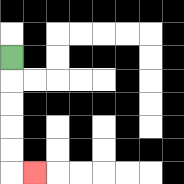{'start': '[0, 2]', 'end': '[1, 7]', 'path_directions': 'D,D,D,D,D,R', 'path_coordinates': '[[0, 2], [0, 3], [0, 4], [0, 5], [0, 6], [0, 7], [1, 7]]'}